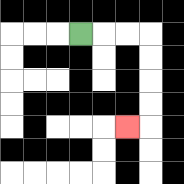{'start': '[3, 1]', 'end': '[5, 5]', 'path_directions': 'R,R,R,D,D,D,D,L', 'path_coordinates': '[[3, 1], [4, 1], [5, 1], [6, 1], [6, 2], [6, 3], [6, 4], [6, 5], [5, 5]]'}